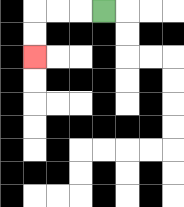{'start': '[4, 0]', 'end': '[1, 2]', 'path_directions': 'L,L,L,D,D', 'path_coordinates': '[[4, 0], [3, 0], [2, 0], [1, 0], [1, 1], [1, 2]]'}